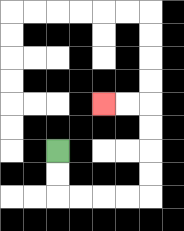{'start': '[2, 6]', 'end': '[4, 4]', 'path_directions': 'D,D,R,R,R,R,U,U,U,U,L,L', 'path_coordinates': '[[2, 6], [2, 7], [2, 8], [3, 8], [4, 8], [5, 8], [6, 8], [6, 7], [6, 6], [6, 5], [6, 4], [5, 4], [4, 4]]'}